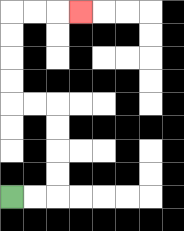{'start': '[0, 8]', 'end': '[3, 0]', 'path_directions': 'R,R,U,U,U,U,L,L,U,U,U,U,R,R,R', 'path_coordinates': '[[0, 8], [1, 8], [2, 8], [2, 7], [2, 6], [2, 5], [2, 4], [1, 4], [0, 4], [0, 3], [0, 2], [0, 1], [0, 0], [1, 0], [2, 0], [3, 0]]'}